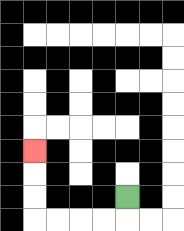{'start': '[5, 8]', 'end': '[1, 6]', 'path_directions': 'D,L,L,L,L,U,U,U', 'path_coordinates': '[[5, 8], [5, 9], [4, 9], [3, 9], [2, 9], [1, 9], [1, 8], [1, 7], [1, 6]]'}